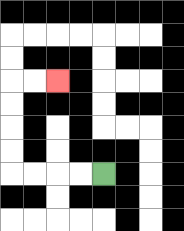{'start': '[4, 7]', 'end': '[2, 3]', 'path_directions': 'L,L,L,L,U,U,U,U,R,R', 'path_coordinates': '[[4, 7], [3, 7], [2, 7], [1, 7], [0, 7], [0, 6], [0, 5], [0, 4], [0, 3], [1, 3], [2, 3]]'}